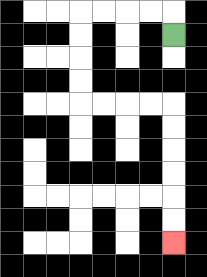{'start': '[7, 1]', 'end': '[7, 10]', 'path_directions': 'U,L,L,L,L,D,D,D,D,R,R,R,R,D,D,D,D,D,D', 'path_coordinates': '[[7, 1], [7, 0], [6, 0], [5, 0], [4, 0], [3, 0], [3, 1], [3, 2], [3, 3], [3, 4], [4, 4], [5, 4], [6, 4], [7, 4], [7, 5], [7, 6], [7, 7], [7, 8], [7, 9], [7, 10]]'}